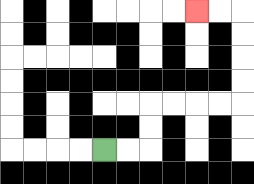{'start': '[4, 6]', 'end': '[8, 0]', 'path_directions': 'R,R,U,U,R,R,R,R,U,U,U,U,L,L', 'path_coordinates': '[[4, 6], [5, 6], [6, 6], [6, 5], [6, 4], [7, 4], [8, 4], [9, 4], [10, 4], [10, 3], [10, 2], [10, 1], [10, 0], [9, 0], [8, 0]]'}